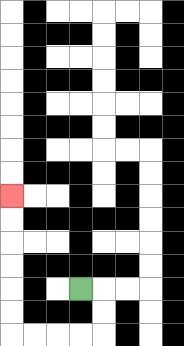{'start': '[3, 12]', 'end': '[0, 8]', 'path_directions': 'R,D,D,L,L,L,L,U,U,U,U,U,U', 'path_coordinates': '[[3, 12], [4, 12], [4, 13], [4, 14], [3, 14], [2, 14], [1, 14], [0, 14], [0, 13], [0, 12], [0, 11], [0, 10], [0, 9], [0, 8]]'}